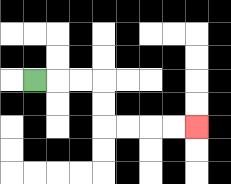{'start': '[1, 3]', 'end': '[8, 5]', 'path_directions': 'R,R,R,D,D,R,R,R,R', 'path_coordinates': '[[1, 3], [2, 3], [3, 3], [4, 3], [4, 4], [4, 5], [5, 5], [6, 5], [7, 5], [8, 5]]'}